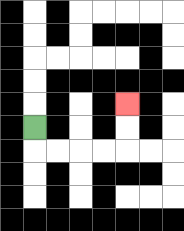{'start': '[1, 5]', 'end': '[5, 4]', 'path_directions': 'D,R,R,R,R,U,U', 'path_coordinates': '[[1, 5], [1, 6], [2, 6], [3, 6], [4, 6], [5, 6], [5, 5], [5, 4]]'}